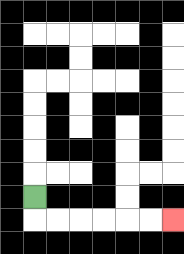{'start': '[1, 8]', 'end': '[7, 9]', 'path_directions': 'D,R,R,R,R,R,R', 'path_coordinates': '[[1, 8], [1, 9], [2, 9], [3, 9], [4, 9], [5, 9], [6, 9], [7, 9]]'}